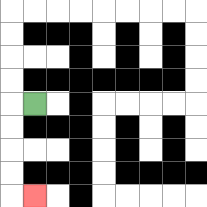{'start': '[1, 4]', 'end': '[1, 8]', 'path_directions': 'L,D,D,D,D,R', 'path_coordinates': '[[1, 4], [0, 4], [0, 5], [0, 6], [0, 7], [0, 8], [1, 8]]'}